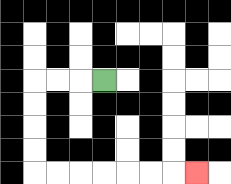{'start': '[4, 3]', 'end': '[8, 7]', 'path_directions': 'L,L,L,D,D,D,D,R,R,R,R,R,R,R', 'path_coordinates': '[[4, 3], [3, 3], [2, 3], [1, 3], [1, 4], [1, 5], [1, 6], [1, 7], [2, 7], [3, 7], [4, 7], [5, 7], [6, 7], [7, 7], [8, 7]]'}